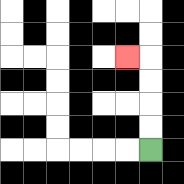{'start': '[6, 6]', 'end': '[5, 2]', 'path_directions': 'U,U,U,U,L', 'path_coordinates': '[[6, 6], [6, 5], [6, 4], [6, 3], [6, 2], [5, 2]]'}